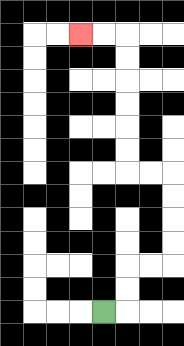{'start': '[4, 13]', 'end': '[3, 1]', 'path_directions': 'R,U,U,R,R,U,U,U,U,L,L,U,U,U,U,U,U,L,L', 'path_coordinates': '[[4, 13], [5, 13], [5, 12], [5, 11], [6, 11], [7, 11], [7, 10], [7, 9], [7, 8], [7, 7], [6, 7], [5, 7], [5, 6], [5, 5], [5, 4], [5, 3], [5, 2], [5, 1], [4, 1], [3, 1]]'}